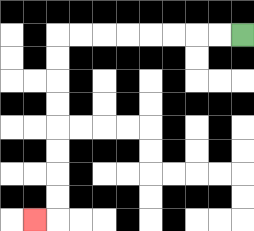{'start': '[10, 1]', 'end': '[1, 9]', 'path_directions': 'L,L,L,L,L,L,L,L,D,D,D,D,D,D,D,D,L', 'path_coordinates': '[[10, 1], [9, 1], [8, 1], [7, 1], [6, 1], [5, 1], [4, 1], [3, 1], [2, 1], [2, 2], [2, 3], [2, 4], [2, 5], [2, 6], [2, 7], [2, 8], [2, 9], [1, 9]]'}